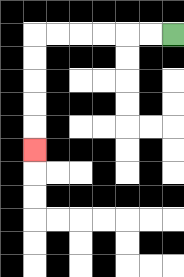{'start': '[7, 1]', 'end': '[1, 6]', 'path_directions': 'L,L,L,L,L,L,D,D,D,D,D', 'path_coordinates': '[[7, 1], [6, 1], [5, 1], [4, 1], [3, 1], [2, 1], [1, 1], [1, 2], [1, 3], [1, 4], [1, 5], [1, 6]]'}